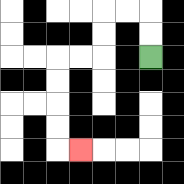{'start': '[6, 2]', 'end': '[3, 6]', 'path_directions': 'U,U,L,L,D,D,L,L,D,D,D,D,R', 'path_coordinates': '[[6, 2], [6, 1], [6, 0], [5, 0], [4, 0], [4, 1], [4, 2], [3, 2], [2, 2], [2, 3], [2, 4], [2, 5], [2, 6], [3, 6]]'}